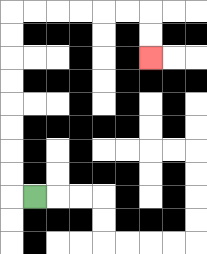{'start': '[1, 8]', 'end': '[6, 2]', 'path_directions': 'L,U,U,U,U,U,U,U,U,R,R,R,R,R,R,D,D', 'path_coordinates': '[[1, 8], [0, 8], [0, 7], [0, 6], [0, 5], [0, 4], [0, 3], [0, 2], [0, 1], [0, 0], [1, 0], [2, 0], [3, 0], [4, 0], [5, 0], [6, 0], [6, 1], [6, 2]]'}